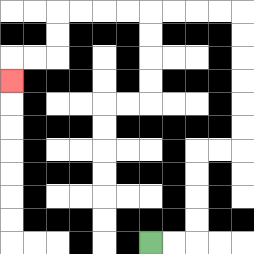{'start': '[6, 10]', 'end': '[0, 3]', 'path_directions': 'R,R,U,U,U,U,R,R,U,U,U,U,U,U,L,L,L,L,L,L,L,L,D,D,L,L,D', 'path_coordinates': '[[6, 10], [7, 10], [8, 10], [8, 9], [8, 8], [8, 7], [8, 6], [9, 6], [10, 6], [10, 5], [10, 4], [10, 3], [10, 2], [10, 1], [10, 0], [9, 0], [8, 0], [7, 0], [6, 0], [5, 0], [4, 0], [3, 0], [2, 0], [2, 1], [2, 2], [1, 2], [0, 2], [0, 3]]'}